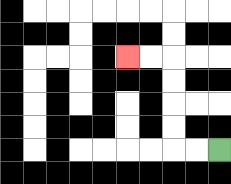{'start': '[9, 6]', 'end': '[5, 2]', 'path_directions': 'L,L,U,U,U,U,L,L', 'path_coordinates': '[[9, 6], [8, 6], [7, 6], [7, 5], [7, 4], [7, 3], [7, 2], [6, 2], [5, 2]]'}